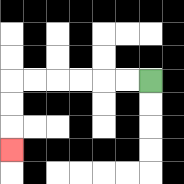{'start': '[6, 3]', 'end': '[0, 6]', 'path_directions': 'L,L,L,L,L,L,D,D,D', 'path_coordinates': '[[6, 3], [5, 3], [4, 3], [3, 3], [2, 3], [1, 3], [0, 3], [0, 4], [0, 5], [0, 6]]'}